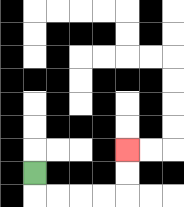{'start': '[1, 7]', 'end': '[5, 6]', 'path_directions': 'D,R,R,R,R,U,U', 'path_coordinates': '[[1, 7], [1, 8], [2, 8], [3, 8], [4, 8], [5, 8], [5, 7], [5, 6]]'}